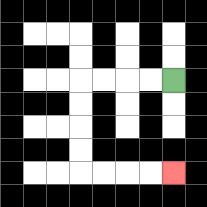{'start': '[7, 3]', 'end': '[7, 7]', 'path_directions': 'L,L,L,L,D,D,D,D,R,R,R,R', 'path_coordinates': '[[7, 3], [6, 3], [5, 3], [4, 3], [3, 3], [3, 4], [3, 5], [3, 6], [3, 7], [4, 7], [5, 7], [6, 7], [7, 7]]'}